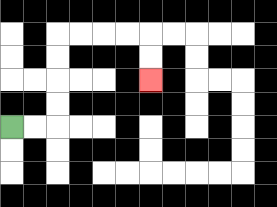{'start': '[0, 5]', 'end': '[6, 3]', 'path_directions': 'R,R,U,U,U,U,R,R,R,R,D,D', 'path_coordinates': '[[0, 5], [1, 5], [2, 5], [2, 4], [2, 3], [2, 2], [2, 1], [3, 1], [4, 1], [5, 1], [6, 1], [6, 2], [6, 3]]'}